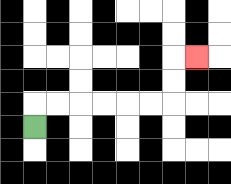{'start': '[1, 5]', 'end': '[8, 2]', 'path_directions': 'U,R,R,R,R,R,R,U,U,R', 'path_coordinates': '[[1, 5], [1, 4], [2, 4], [3, 4], [4, 4], [5, 4], [6, 4], [7, 4], [7, 3], [7, 2], [8, 2]]'}